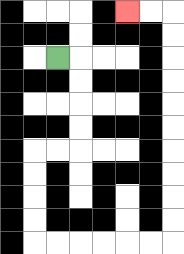{'start': '[2, 2]', 'end': '[5, 0]', 'path_directions': 'R,D,D,D,D,L,L,D,D,D,D,R,R,R,R,R,R,U,U,U,U,U,U,U,U,U,U,L,L', 'path_coordinates': '[[2, 2], [3, 2], [3, 3], [3, 4], [3, 5], [3, 6], [2, 6], [1, 6], [1, 7], [1, 8], [1, 9], [1, 10], [2, 10], [3, 10], [4, 10], [5, 10], [6, 10], [7, 10], [7, 9], [7, 8], [7, 7], [7, 6], [7, 5], [7, 4], [7, 3], [7, 2], [7, 1], [7, 0], [6, 0], [5, 0]]'}